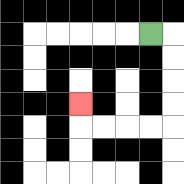{'start': '[6, 1]', 'end': '[3, 4]', 'path_directions': 'R,D,D,D,D,L,L,L,L,U', 'path_coordinates': '[[6, 1], [7, 1], [7, 2], [7, 3], [7, 4], [7, 5], [6, 5], [5, 5], [4, 5], [3, 5], [3, 4]]'}